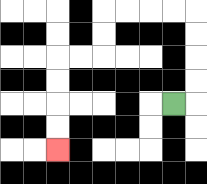{'start': '[7, 4]', 'end': '[2, 6]', 'path_directions': 'R,U,U,U,U,L,L,L,L,D,D,L,L,D,D,D,D', 'path_coordinates': '[[7, 4], [8, 4], [8, 3], [8, 2], [8, 1], [8, 0], [7, 0], [6, 0], [5, 0], [4, 0], [4, 1], [4, 2], [3, 2], [2, 2], [2, 3], [2, 4], [2, 5], [2, 6]]'}